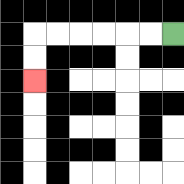{'start': '[7, 1]', 'end': '[1, 3]', 'path_directions': 'L,L,L,L,L,L,D,D', 'path_coordinates': '[[7, 1], [6, 1], [5, 1], [4, 1], [3, 1], [2, 1], [1, 1], [1, 2], [1, 3]]'}